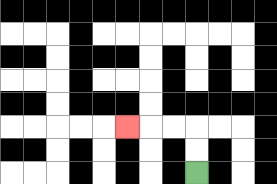{'start': '[8, 7]', 'end': '[5, 5]', 'path_directions': 'U,U,L,L,L', 'path_coordinates': '[[8, 7], [8, 6], [8, 5], [7, 5], [6, 5], [5, 5]]'}